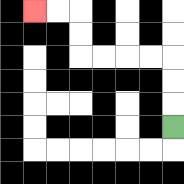{'start': '[7, 5]', 'end': '[1, 0]', 'path_directions': 'U,U,U,L,L,L,L,U,U,L,L', 'path_coordinates': '[[7, 5], [7, 4], [7, 3], [7, 2], [6, 2], [5, 2], [4, 2], [3, 2], [3, 1], [3, 0], [2, 0], [1, 0]]'}